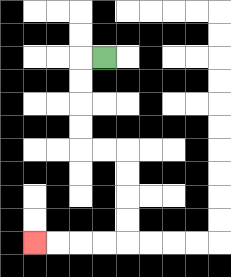{'start': '[4, 2]', 'end': '[1, 10]', 'path_directions': 'L,D,D,D,D,R,R,D,D,D,D,L,L,L,L', 'path_coordinates': '[[4, 2], [3, 2], [3, 3], [3, 4], [3, 5], [3, 6], [4, 6], [5, 6], [5, 7], [5, 8], [5, 9], [5, 10], [4, 10], [3, 10], [2, 10], [1, 10]]'}